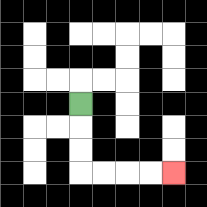{'start': '[3, 4]', 'end': '[7, 7]', 'path_directions': 'D,D,D,R,R,R,R', 'path_coordinates': '[[3, 4], [3, 5], [3, 6], [3, 7], [4, 7], [5, 7], [6, 7], [7, 7]]'}